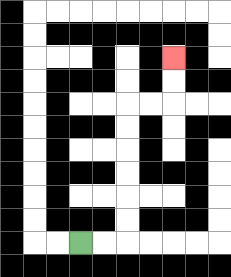{'start': '[3, 10]', 'end': '[7, 2]', 'path_directions': 'R,R,U,U,U,U,U,U,R,R,U,U', 'path_coordinates': '[[3, 10], [4, 10], [5, 10], [5, 9], [5, 8], [5, 7], [5, 6], [5, 5], [5, 4], [6, 4], [7, 4], [7, 3], [7, 2]]'}